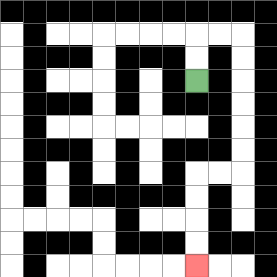{'start': '[8, 3]', 'end': '[8, 11]', 'path_directions': 'U,U,R,R,D,D,D,D,D,D,L,L,D,D,D,D', 'path_coordinates': '[[8, 3], [8, 2], [8, 1], [9, 1], [10, 1], [10, 2], [10, 3], [10, 4], [10, 5], [10, 6], [10, 7], [9, 7], [8, 7], [8, 8], [8, 9], [8, 10], [8, 11]]'}